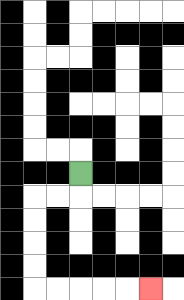{'start': '[3, 7]', 'end': '[6, 12]', 'path_directions': 'D,L,L,D,D,D,D,R,R,R,R,R', 'path_coordinates': '[[3, 7], [3, 8], [2, 8], [1, 8], [1, 9], [1, 10], [1, 11], [1, 12], [2, 12], [3, 12], [4, 12], [5, 12], [6, 12]]'}